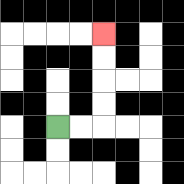{'start': '[2, 5]', 'end': '[4, 1]', 'path_directions': 'R,R,U,U,U,U', 'path_coordinates': '[[2, 5], [3, 5], [4, 5], [4, 4], [4, 3], [4, 2], [4, 1]]'}